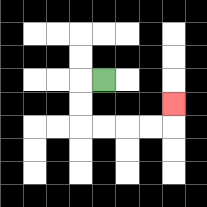{'start': '[4, 3]', 'end': '[7, 4]', 'path_directions': 'L,D,D,R,R,R,R,U', 'path_coordinates': '[[4, 3], [3, 3], [3, 4], [3, 5], [4, 5], [5, 5], [6, 5], [7, 5], [7, 4]]'}